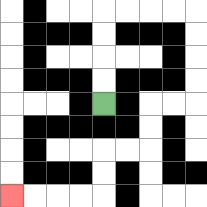{'start': '[4, 4]', 'end': '[0, 8]', 'path_directions': 'U,U,U,U,R,R,R,R,D,D,D,D,L,L,D,D,L,L,D,D,L,L,L,L', 'path_coordinates': '[[4, 4], [4, 3], [4, 2], [4, 1], [4, 0], [5, 0], [6, 0], [7, 0], [8, 0], [8, 1], [8, 2], [8, 3], [8, 4], [7, 4], [6, 4], [6, 5], [6, 6], [5, 6], [4, 6], [4, 7], [4, 8], [3, 8], [2, 8], [1, 8], [0, 8]]'}